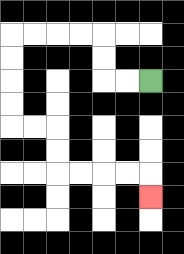{'start': '[6, 3]', 'end': '[6, 8]', 'path_directions': 'L,L,U,U,L,L,L,L,D,D,D,D,R,R,D,D,R,R,R,R,D', 'path_coordinates': '[[6, 3], [5, 3], [4, 3], [4, 2], [4, 1], [3, 1], [2, 1], [1, 1], [0, 1], [0, 2], [0, 3], [0, 4], [0, 5], [1, 5], [2, 5], [2, 6], [2, 7], [3, 7], [4, 7], [5, 7], [6, 7], [6, 8]]'}